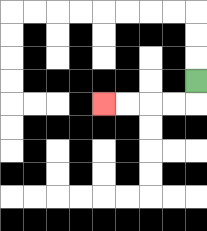{'start': '[8, 3]', 'end': '[4, 4]', 'path_directions': 'D,L,L,L,L', 'path_coordinates': '[[8, 3], [8, 4], [7, 4], [6, 4], [5, 4], [4, 4]]'}